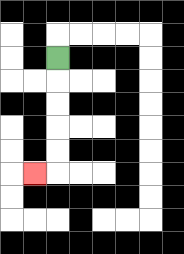{'start': '[2, 2]', 'end': '[1, 7]', 'path_directions': 'D,D,D,D,D,L', 'path_coordinates': '[[2, 2], [2, 3], [2, 4], [2, 5], [2, 6], [2, 7], [1, 7]]'}